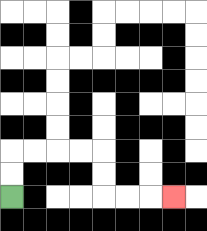{'start': '[0, 8]', 'end': '[7, 8]', 'path_directions': 'U,U,R,R,R,R,D,D,R,R,R', 'path_coordinates': '[[0, 8], [0, 7], [0, 6], [1, 6], [2, 6], [3, 6], [4, 6], [4, 7], [4, 8], [5, 8], [6, 8], [7, 8]]'}